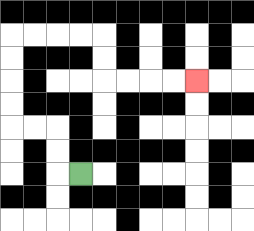{'start': '[3, 7]', 'end': '[8, 3]', 'path_directions': 'L,U,U,L,L,U,U,U,U,R,R,R,R,D,D,R,R,R,R', 'path_coordinates': '[[3, 7], [2, 7], [2, 6], [2, 5], [1, 5], [0, 5], [0, 4], [0, 3], [0, 2], [0, 1], [1, 1], [2, 1], [3, 1], [4, 1], [4, 2], [4, 3], [5, 3], [6, 3], [7, 3], [8, 3]]'}